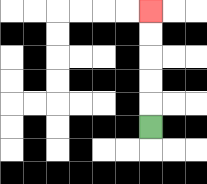{'start': '[6, 5]', 'end': '[6, 0]', 'path_directions': 'U,U,U,U,U', 'path_coordinates': '[[6, 5], [6, 4], [6, 3], [6, 2], [6, 1], [6, 0]]'}